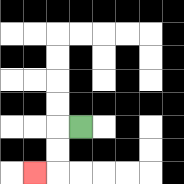{'start': '[3, 5]', 'end': '[1, 7]', 'path_directions': 'L,D,D,L', 'path_coordinates': '[[3, 5], [2, 5], [2, 6], [2, 7], [1, 7]]'}